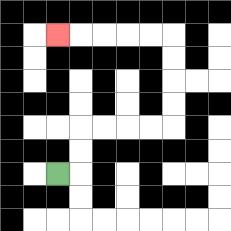{'start': '[2, 7]', 'end': '[2, 1]', 'path_directions': 'R,U,U,R,R,R,R,U,U,U,U,L,L,L,L,L', 'path_coordinates': '[[2, 7], [3, 7], [3, 6], [3, 5], [4, 5], [5, 5], [6, 5], [7, 5], [7, 4], [7, 3], [7, 2], [7, 1], [6, 1], [5, 1], [4, 1], [3, 1], [2, 1]]'}